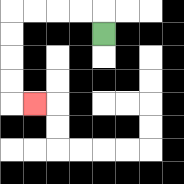{'start': '[4, 1]', 'end': '[1, 4]', 'path_directions': 'U,L,L,L,L,D,D,D,D,R', 'path_coordinates': '[[4, 1], [4, 0], [3, 0], [2, 0], [1, 0], [0, 0], [0, 1], [0, 2], [0, 3], [0, 4], [1, 4]]'}